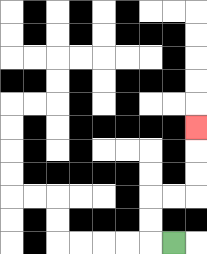{'start': '[7, 10]', 'end': '[8, 5]', 'path_directions': 'L,U,U,R,R,U,U,U', 'path_coordinates': '[[7, 10], [6, 10], [6, 9], [6, 8], [7, 8], [8, 8], [8, 7], [8, 6], [8, 5]]'}